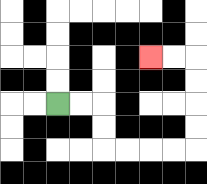{'start': '[2, 4]', 'end': '[6, 2]', 'path_directions': 'R,R,D,D,R,R,R,R,U,U,U,U,L,L', 'path_coordinates': '[[2, 4], [3, 4], [4, 4], [4, 5], [4, 6], [5, 6], [6, 6], [7, 6], [8, 6], [8, 5], [8, 4], [8, 3], [8, 2], [7, 2], [6, 2]]'}